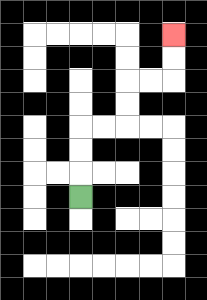{'start': '[3, 8]', 'end': '[7, 1]', 'path_directions': 'U,U,U,R,R,U,U,R,R,U,U', 'path_coordinates': '[[3, 8], [3, 7], [3, 6], [3, 5], [4, 5], [5, 5], [5, 4], [5, 3], [6, 3], [7, 3], [7, 2], [7, 1]]'}